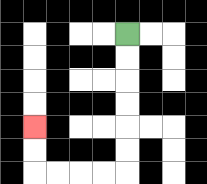{'start': '[5, 1]', 'end': '[1, 5]', 'path_directions': 'D,D,D,D,D,D,L,L,L,L,U,U', 'path_coordinates': '[[5, 1], [5, 2], [5, 3], [5, 4], [5, 5], [5, 6], [5, 7], [4, 7], [3, 7], [2, 7], [1, 7], [1, 6], [1, 5]]'}